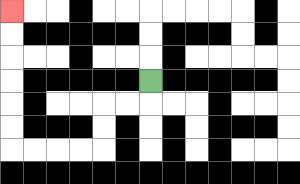{'start': '[6, 3]', 'end': '[0, 0]', 'path_directions': 'D,L,L,D,D,L,L,L,L,U,U,U,U,U,U', 'path_coordinates': '[[6, 3], [6, 4], [5, 4], [4, 4], [4, 5], [4, 6], [3, 6], [2, 6], [1, 6], [0, 6], [0, 5], [0, 4], [0, 3], [0, 2], [0, 1], [0, 0]]'}